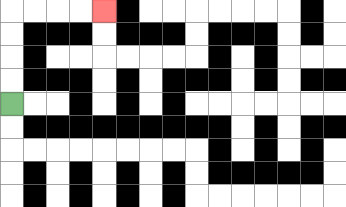{'start': '[0, 4]', 'end': '[4, 0]', 'path_directions': 'U,U,U,U,R,R,R,R', 'path_coordinates': '[[0, 4], [0, 3], [0, 2], [0, 1], [0, 0], [1, 0], [2, 0], [3, 0], [4, 0]]'}